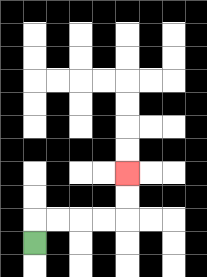{'start': '[1, 10]', 'end': '[5, 7]', 'path_directions': 'U,R,R,R,R,U,U', 'path_coordinates': '[[1, 10], [1, 9], [2, 9], [3, 9], [4, 9], [5, 9], [5, 8], [5, 7]]'}